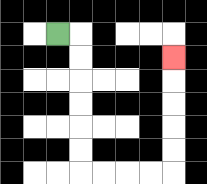{'start': '[2, 1]', 'end': '[7, 2]', 'path_directions': 'R,D,D,D,D,D,D,R,R,R,R,U,U,U,U,U', 'path_coordinates': '[[2, 1], [3, 1], [3, 2], [3, 3], [3, 4], [3, 5], [3, 6], [3, 7], [4, 7], [5, 7], [6, 7], [7, 7], [7, 6], [7, 5], [7, 4], [7, 3], [7, 2]]'}